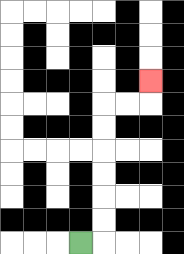{'start': '[3, 10]', 'end': '[6, 3]', 'path_directions': 'R,U,U,U,U,U,U,R,R,U', 'path_coordinates': '[[3, 10], [4, 10], [4, 9], [4, 8], [4, 7], [4, 6], [4, 5], [4, 4], [5, 4], [6, 4], [6, 3]]'}